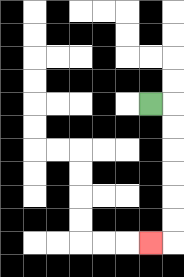{'start': '[6, 4]', 'end': '[6, 10]', 'path_directions': 'R,D,D,D,D,D,D,L', 'path_coordinates': '[[6, 4], [7, 4], [7, 5], [7, 6], [7, 7], [7, 8], [7, 9], [7, 10], [6, 10]]'}